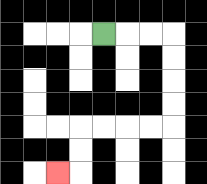{'start': '[4, 1]', 'end': '[2, 7]', 'path_directions': 'R,R,R,D,D,D,D,L,L,L,L,D,D,L', 'path_coordinates': '[[4, 1], [5, 1], [6, 1], [7, 1], [7, 2], [7, 3], [7, 4], [7, 5], [6, 5], [5, 5], [4, 5], [3, 5], [3, 6], [3, 7], [2, 7]]'}